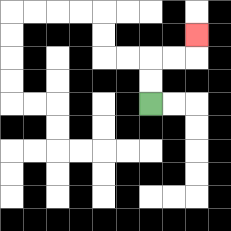{'start': '[6, 4]', 'end': '[8, 1]', 'path_directions': 'U,U,R,R,U', 'path_coordinates': '[[6, 4], [6, 3], [6, 2], [7, 2], [8, 2], [8, 1]]'}